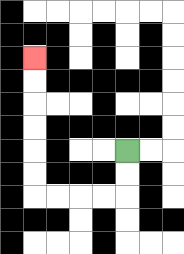{'start': '[5, 6]', 'end': '[1, 2]', 'path_directions': 'D,D,L,L,L,L,U,U,U,U,U,U', 'path_coordinates': '[[5, 6], [5, 7], [5, 8], [4, 8], [3, 8], [2, 8], [1, 8], [1, 7], [1, 6], [1, 5], [1, 4], [1, 3], [1, 2]]'}